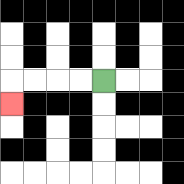{'start': '[4, 3]', 'end': '[0, 4]', 'path_directions': 'L,L,L,L,D', 'path_coordinates': '[[4, 3], [3, 3], [2, 3], [1, 3], [0, 3], [0, 4]]'}